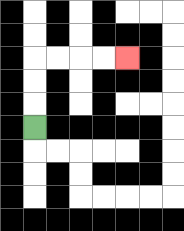{'start': '[1, 5]', 'end': '[5, 2]', 'path_directions': 'U,U,U,R,R,R,R', 'path_coordinates': '[[1, 5], [1, 4], [1, 3], [1, 2], [2, 2], [3, 2], [4, 2], [5, 2]]'}